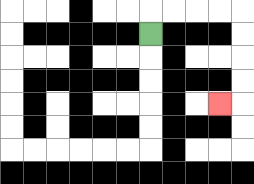{'start': '[6, 1]', 'end': '[9, 4]', 'path_directions': 'U,R,R,R,R,D,D,D,D,L', 'path_coordinates': '[[6, 1], [6, 0], [7, 0], [8, 0], [9, 0], [10, 0], [10, 1], [10, 2], [10, 3], [10, 4], [9, 4]]'}